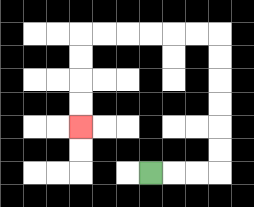{'start': '[6, 7]', 'end': '[3, 5]', 'path_directions': 'R,R,R,U,U,U,U,U,U,L,L,L,L,L,L,D,D,D,D', 'path_coordinates': '[[6, 7], [7, 7], [8, 7], [9, 7], [9, 6], [9, 5], [9, 4], [9, 3], [9, 2], [9, 1], [8, 1], [7, 1], [6, 1], [5, 1], [4, 1], [3, 1], [3, 2], [3, 3], [3, 4], [3, 5]]'}